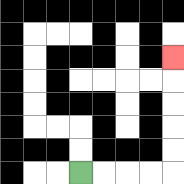{'start': '[3, 7]', 'end': '[7, 2]', 'path_directions': 'R,R,R,R,U,U,U,U,U', 'path_coordinates': '[[3, 7], [4, 7], [5, 7], [6, 7], [7, 7], [7, 6], [7, 5], [7, 4], [7, 3], [7, 2]]'}